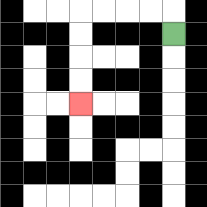{'start': '[7, 1]', 'end': '[3, 4]', 'path_directions': 'U,L,L,L,L,D,D,D,D', 'path_coordinates': '[[7, 1], [7, 0], [6, 0], [5, 0], [4, 0], [3, 0], [3, 1], [3, 2], [3, 3], [3, 4]]'}